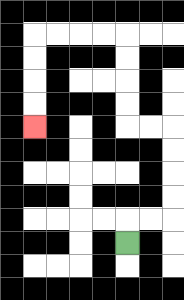{'start': '[5, 10]', 'end': '[1, 5]', 'path_directions': 'U,R,R,U,U,U,U,L,L,U,U,U,U,L,L,L,L,D,D,D,D', 'path_coordinates': '[[5, 10], [5, 9], [6, 9], [7, 9], [7, 8], [7, 7], [7, 6], [7, 5], [6, 5], [5, 5], [5, 4], [5, 3], [5, 2], [5, 1], [4, 1], [3, 1], [2, 1], [1, 1], [1, 2], [1, 3], [1, 4], [1, 5]]'}